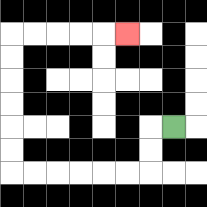{'start': '[7, 5]', 'end': '[5, 1]', 'path_directions': 'L,D,D,L,L,L,L,L,L,U,U,U,U,U,U,R,R,R,R,R', 'path_coordinates': '[[7, 5], [6, 5], [6, 6], [6, 7], [5, 7], [4, 7], [3, 7], [2, 7], [1, 7], [0, 7], [0, 6], [0, 5], [0, 4], [0, 3], [0, 2], [0, 1], [1, 1], [2, 1], [3, 1], [4, 1], [5, 1]]'}